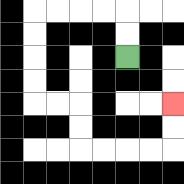{'start': '[5, 2]', 'end': '[7, 4]', 'path_directions': 'U,U,L,L,L,L,D,D,D,D,R,R,D,D,R,R,R,R,U,U', 'path_coordinates': '[[5, 2], [5, 1], [5, 0], [4, 0], [3, 0], [2, 0], [1, 0], [1, 1], [1, 2], [1, 3], [1, 4], [2, 4], [3, 4], [3, 5], [3, 6], [4, 6], [5, 6], [6, 6], [7, 6], [7, 5], [7, 4]]'}